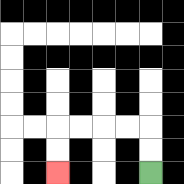{'start': '[6, 7]', 'end': '[2, 7]', 'path_directions': 'U,U,L,L,L,L,D,D', 'path_coordinates': '[[6, 7], [6, 6], [6, 5], [5, 5], [4, 5], [3, 5], [2, 5], [2, 6], [2, 7]]'}